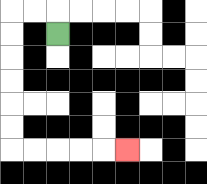{'start': '[2, 1]', 'end': '[5, 6]', 'path_directions': 'U,L,L,D,D,D,D,D,D,R,R,R,R,R', 'path_coordinates': '[[2, 1], [2, 0], [1, 0], [0, 0], [0, 1], [0, 2], [0, 3], [0, 4], [0, 5], [0, 6], [1, 6], [2, 6], [3, 6], [4, 6], [5, 6]]'}